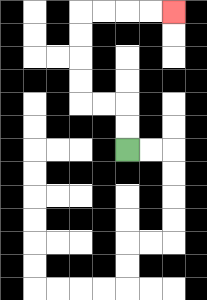{'start': '[5, 6]', 'end': '[7, 0]', 'path_directions': 'U,U,L,L,U,U,U,U,R,R,R,R', 'path_coordinates': '[[5, 6], [5, 5], [5, 4], [4, 4], [3, 4], [3, 3], [3, 2], [3, 1], [3, 0], [4, 0], [5, 0], [6, 0], [7, 0]]'}